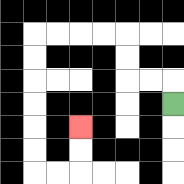{'start': '[7, 4]', 'end': '[3, 5]', 'path_directions': 'U,L,L,U,U,L,L,L,L,D,D,D,D,D,D,R,R,U,U', 'path_coordinates': '[[7, 4], [7, 3], [6, 3], [5, 3], [5, 2], [5, 1], [4, 1], [3, 1], [2, 1], [1, 1], [1, 2], [1, 3], [1, 4], [1, 5], [1, 6], [1, 7], [2, 7], [3, 7], [3, 6], [3, 5]]'}